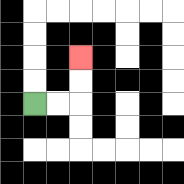{'start': '[1, 4]', 'end': '[3, 2]', 'path_directions': 'R,R,U,U', 'path_coordinates': '[[1, 4], [2, 4], [3, 4], [3, 3], [3, 2]]'}